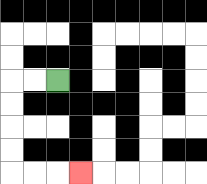{'start': '[2, 3]', 'end': '[3, 7]', 'path_directions': 'L,L,D,D,D,D,R,R,R', 'path_coordinates': '[[2, 3], [1, 3], [0, 3], [0, 4], [0, 5], [0, 6], [0, 7], [1, 7], [2, 7], [3, 7]]'}